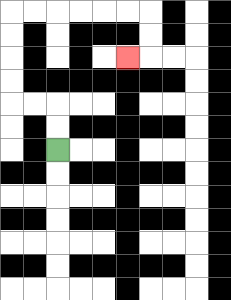{'start': '[2, 6]', 'end': '[5, 2]', 'path_directions': 'U,U,L,L,U,U,U,U,R,R,R,R,R,R,D,D,L', 'path_coordinates': '[[2, 6], [2, 5], [2, 4], [1, 4], [0, 4], [0, 3], [0, 2], [0, 1], [0, 0], [1, 0], [2, 0], [3, 0], [4, 0], [5, 0], [6, 0], [6, 1], [6, 2], [5, 2]]'}